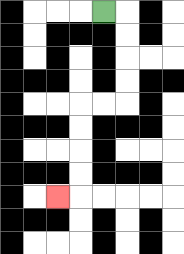{'start': '[4, 0]', 'end': '[2, 8]', 'path_directions': 'R,D,D,D,D,L,L,D,D,D,D,L', 'path_coordinates': '[[4, 0], [5, 0], [5, 1], [5, 2], [5, 3], [5, 4], [4, 4], [3, 4], [3, 5], [3, 6], [3, 7], [3, 8], [2, 8]]'}